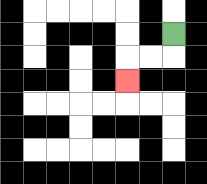{'start': '[7, 1]', 'end': '[5, 3]', 'path_directions': 'D,L,L,D', 'path_coordinates': '[[7, 1], [7, 2], [6, 2], [5, 2], [5, 3]]'}